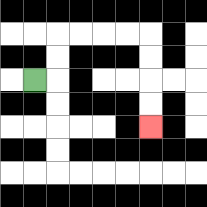{'start': '[1, 3]', 'end': '[6, 5]', 'path_directions': 'R,U,U,R,R,R,R,D,D,D,D', 'path_coordinates': '[[1, 3], [2, 3], [2, 2], [2, 1], [3, 1], [4, 1], [5, 1], [6, 1], [6, 2], [6, 3], [6, 4], [6, 5]]'}